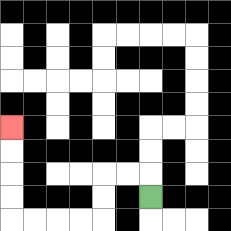{'start': '[6, 8]', 'end': '[0, 5]', 'path_directions': 'U,L,L,D,D,L,L,L,L,U,U,U,U', 'path_coordinates': '[[6, 8], [6, 7], [5, 7], [4, 7], [4, 8], [4, 9], [3, 9], [2, 9], [1, 9], [0, 9], [0, 8], [0, 7], [0, 6], [0, 5]]'}